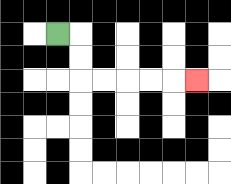{'start': '[2, 1]', 'end': '[8, 3]', 'path_directions': 'R,D,D,R,R,R,R,R', 'path_coordinates': '[[2, 1], [3, 1], [3, 2], [3, 3], [4, 3], [5, 3], [6, 3], [7, 3], [8, 3]]'}